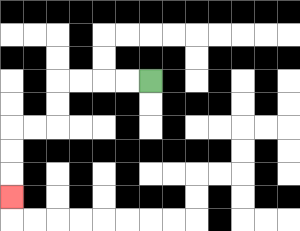{'start': '[6, 3]', 'end': '[0, 8]', 'path_directions': 'L,L,L,L,D,D,L,L,D,D,D', 'path_coordinates': '[[6, 3], [5, 3], [4, 3], [3, 3], [2, 3], [2, 4], [2, 5], [1, 5], [0, 5], [0, 6], [0, 7], [0, 8]]'}